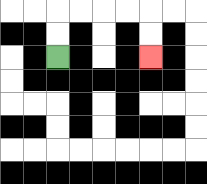{'start': '[2, 2]', 'end': '[6, 2]', 'path_directions': 'U,U,R,R,R,R,D,D', 'path_coordinates': '[[2, 2], [2, 1], [2, 0], [3, 0], [4, 0], [5, 0], [6, 0], [6, 1], [6, 2]]'}